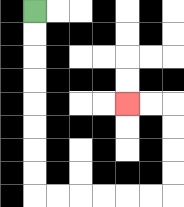{'start': '[1, 0]', 'end': '[5, 4]', 'path_directions': 'D,D,D,D,D,D,D,D,R,R,R,R,R,R,U,U,U,U,L,L', 'path_coordinates': '[[1, 0], [1, 1], [1, 2], [1, 3], [1, 4], [1, 5], [1, 6], [1, 7], [1, 8], [2, 8], [3, 8], [4, 8], [5, 8], [6, 8], [7, 8], [7, 7], [7, 6], [7, 5], [7, 4], [6, 4], [5, 4]]'}